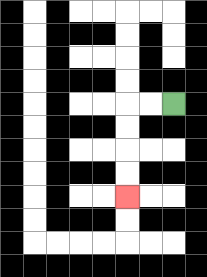{'start': '[7, 4]', 'end': '[5, 8]', 'path_directions': 'L,L,D,D,D,D', 'path_coordinates': '[[7, 4], [6, 4], [5, 4], [5, 5], [5, 6], [5, 7], [5, 8]]'}